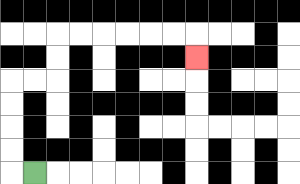{'start': '[1, 7]', 'end': '[8, 2]', 'path_directions': 'L,U,U,U,U,R,R,U,U,R,R,R,R,R,R,D', 'path_coordinates': '[[1, 7], [0, 7], [0, 6], [0, 5], [0, 4], [0, 3], [1, 3], [2, 3], [2, 2], [2, 1], [3, 1], [4, 1], [5, 1], [6, 1], [7, 1], [8, 1], [8, 2]]'}